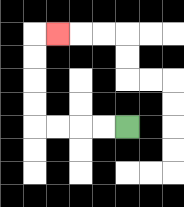{'start': '[5, 5]', 'end': '[2, 1]', 'path_directions': 'L,L,L,L,U,U,U,U,R', 'path_coordinates': '[[5, 5], [4, 5], [3, 5], [2, 5], [1, 5], [1, 4], [1, 3], [1, 2], [1, 1], [2, 1]]'}